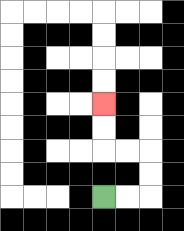{'start': '[4, 8]', 'end': '[4, 4]', 'path_directions': 'R,R,U,U,L,L,U,U', 'path_coordinates': '[[4, 8], [5, 8], [6, 8], [6, 7], [6, 6], [5, 6], [4, 6], [4, 5], [4, 4]]'}